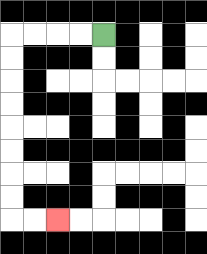{'start': '[4, 1]', 'end': '[2, 9]', 'path_directions': 'L,L,L,L,D,D,D,D,D,D,D,D,R,R', 'path_coordinates': '[[4, 1], [3, 1], [2, 1], [1, 1], [0, 1], [0, 2], [0, 3], [0, 4], [0, 5], [0, 6], [0, 7], [0, 8], [0, 9], [1, 9], [2, 9]]'}